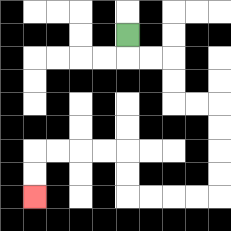{'start': '[5, 1]', 'end': '[1, 8]', 'path_directions': 'D,R,R,D,D,R,R,D,D,D,D,L,L,L,L,U,U,L,L,L,L,D,D', 'path_coordinates': '[[5, 1], [5, 2], [6, 2], [7, 2], [7, 3], [7, 4], [8, 4], [9, 4], [9, 5], [9, 6], [9, 7], [9, 8], [8, 8], [7, 8], [6, 8], [5, 8], [5, 7], [5, 6], [4, 6], [3, 6], [2, 6], [1, 6], [1, 7], [1, 8]]'}